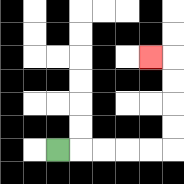{'start': '[2, 6]', 'end': '[6, 2]', 'path_directions': 'R,R,R,R,R,U,U,U,U,L', 'path_coordinates': '[[2, 6], [3, 6], [4, 6], [5, 6], [6, 6], [7, 6], [7, 5], [7, 4], [7, 3], [7, 2], [6, 2]]'}